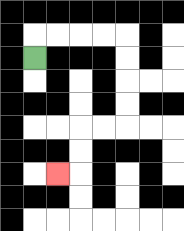{'start': '[1, 2]', 'end': '[2, 7]', 'path_directions': 'U,R,R,R,R,D,D,D,D,L,L,D,D,L', 'path_coordinates': '[[1, 2], [1, 1], [2, 1], [3, 1], [4, 1], [5, 1], [5, 2], [5, 3], [5, 4], [5, 5], [4, 5], [3, 5], [3, 6], [3, 7], [2, 7]]'}